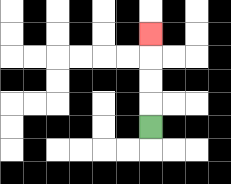{'start': '[6, 5]', 'end': '[6, 1]', 'path_directions': 'U,U,U,U', 'path_coordinates': '[[6, 5], [6, 4], [6, 3], [6, 2], [6, 1]]'}